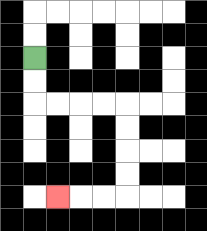{'start': '[1, 2]', 'end': '[2, 8]', 'path_directions': 'D,D,R,R,R,R,D,D,D,D,L,L,L', 'path_coordinates': '[[1, 2], [1, 3], [1, 4], [2, 4], [3, 4], [4, 4], [5, 4], [5, 5], [5, 6], [5, 7], [5, 8], [4, 8], [3, 8], [2, 8]]'}